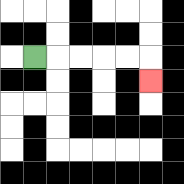{'start': '[1, 2]', 'end': '[6, 3]', 'path_directions': 'R,R,R,R,R,D', 'path_coordinates': '[[1, 2], [2, 2], [3, 2], [4, 2], [5, 2], [6, 2], [6, 3]]'}